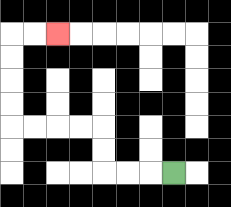{'start': '[7, 7]', 'end': '[2, 1]', 'path_directions': 'L,L,L,U,U,L,L,L,L,U,U,U,U,R,R', 'path_coordinates': '[[7, 7], [6, 7], [5, 7], [4, 7], [4, 6], [4, 5], [3, 5], [2, 5], [1, 5], [0, 5], [0, 4], [0, 3], [0, 2], [0, 1], [1, 1], [2, 1]]'}